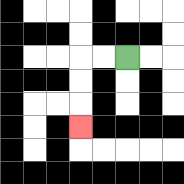{'start': '[5, 2]', 'end': '[3, 5]', 'path_directions': 'L,L,D,D,D', 'path_coordinates': '[[5, 2], [4, 2], [3, 2], [3, 3], [3, 4], [3, 5]]'}